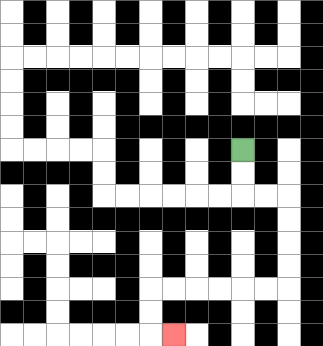{'start': '[10, 6]', 'end': '[7, 14]', 'path_directions': 'D,D,R,R,D,D,D,D,L,L,L,L,L,L,D,D,R', 'path_coordinates': '[[10, 6], [10, 7], [10, 8], [11, 8], [12, 8], [12, 9], [12, 10], [12, 11], [12, 12], [11, 12], [10, 12], [9, 12], [8, 12], [7, 12], [6, 12], [6, 13], [6, 14], [7, 14]]'}